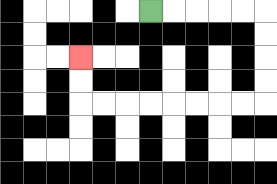{'start': '[6, 0]', 'end': '[3, 2]', 'path_directions': 'R,R,R,R,R,D,D,D,D,L,L,L,L,L,L,L,L,U,U', 'path_coordinates': '[[6, 0], [7, 0], [8, 0], [9, 0], [10, 0], [11, 0], [11, 1], [11, 2], [11, 3], [11, 4], [10, 4], [9, 4], [8, 4], [7, 4], [6, 4], [5, 4], [4, 4], [3, 4], [3, 3], [3, 2]]'}